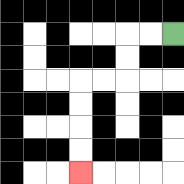{'start': '[7, 1]', 'end': '[3, 7]', 'path_directions': 'L,L,D,D,L,L,D,D,D,D', 'path_coordinates': '[[7, 1], [6, 1], [5, 1], [5, 2], [5, 3], [4, 3], [3, 3], [3, 4], [3, 5], [3, 6], [3, 7]]'}